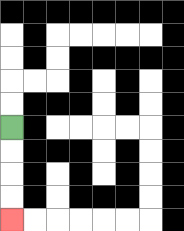{'start': '[0, 5]', 'end': '[0, 9]', 'path_directions': 'D,D,D,D', 'path_coordinates': '[[0, 5], [0, 6], [0, 7], [0, 8], [0, 9]]'}